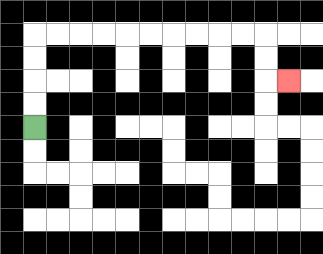{'start': '[1, 5]', 'end': '[12, 3]', 'path_directions': 'U,U,U,U,R,R,R,R,R,R,R,R,R,R,D,D,R', 'path_coordinates': '[[1, 5], [1, 4], [1, 3], [1, 2], [1, 1], [2, 1], [3, 1], [4, 1], [5, 1], [6, 1], [7, 1], [8, 1], [9, 1], [10, 1], [11, 1], [11, 2], [11, 3], [12, 3]]'}